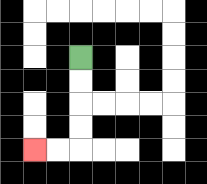{'start': '[3, 2]', 'end': '[1, 6]', 'path_directions': 'D,D,D,D,L,L', 'path_coordinates': '[[3, 2], [3, 3], [3, 4], [3, 5], [3, 6], [2, 6], [1, 6]]'}